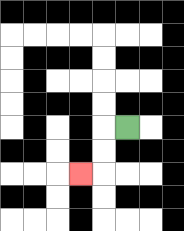{'start': '[5, 5]', 'end': '[3, 7]', 'path_directions': 'L,D,D,L', 'path_coordinates': '[[5, 5], [4, 5], [4, 6], [4, 7], [3, 7]]'}